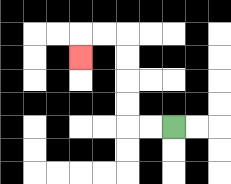{'start': '[7, 5]', 'end': '[3, 2]', 'path_directions': 'L,L,U,U,U,U,L,L,D', 'path_coordinates': '[[7, 5], [6, 5], [5, 5], [5, 4], [5, 3], [5, 2], [5, 1], [4, 1], [3, 1], [3, 2]]'}